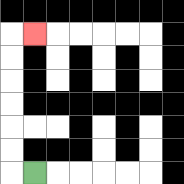{'start': '[1, 7]', 'end': '[1, 1]', 'path_directions': 'L,U,U,U,U,U,U,R', 'path_coordinates': '[[1, 7], [0, 7], [0, 6], [0, 5], [0, 4], [0, 3], [0, 2], [0, 1], [1, 1]]'}